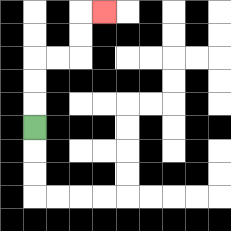{'start': '[1, 5]', 'end': '[4, 0]', 'path_directions': 'U,U,U,R,R,U,U,R', 'path_coordinates': '[[1, 5], [1, 4], [1, 3], [1, 2], [2, 2], [3, 2], [3, 1], [3, 0], [4, 0]]'}